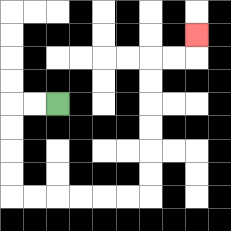{'start': '[2, 4]', 'end': '[8, 1]', 'path_directions': 'L,L,D,D,D,D,R,R,R,R,R,R,U,U,U,U,U,U,R,R,U', 'path_coordinates': '[[2, 4], [1, 4], [0, 4], [0, 5], [0, 6], [0, 7], [0, 8], [1, 8], [2, 8], [3, 8], [4, 8], [5, 8], [6, 8], [6, 7], [6, 6], [6, 5], [6, 4], [6, 3], [6, 2], [7, 2], [8, 2], [8, 1]]'}